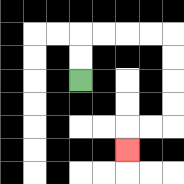{'start': '[3, 3]', 'end': '[5, 6]', 'path_directions': 'U,U,R,R,R,R,D,D,D,D,L,L,D', 'path_coordinates': '[[3, 3], [3, 2], [3, 1], [4, 1], [5, 1], [6, 1], [7, 1], [7, 2], [7, 3], [7, 4], [7, 5], [6, 5], [5, 5], [5, 6]]'}